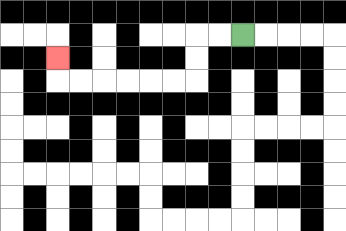{'start': '[10, 1]', 'end': '[2, 2]', 'path_directions': 'L,L,D,D,L,L,L,L,L,L,U', 'path_coordinates': '[[10, 1], [9, 1], [8, 1], [8, 2], [8, 3], [7, 3], [6, 3], [5, 3], [4, 3], [3, 3], [2, 3], [2, 2]]'}